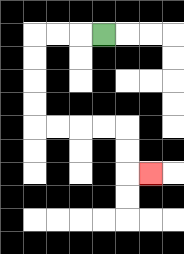{'start': '[4, 1]', 'end': '[6, 7]', 'path_directions': 'L,L,L,D,D,D,D,R,R,R,R,D,D,R', 'path_coordinates': '[[4, 1], [3, 1], [2, 1], [1, 1], [1, 2], [1, 3], [1, 4], [1, 5], [2, 5], [3, 5], [4, 5], [5, 5], [5, 6], [5, 7], [6, 7]]'}